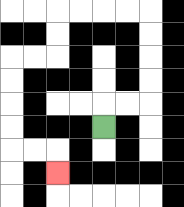{'start': '[4, 5]', 'end': '[2, 7]', 'path_directions': 'U,R,R,U,U,U,U,L,L,L,L,D,D,L,L,D,D,D,D,R,R,D', 'path_coordinates': '[[4, 5], [4, 4], [5, 4], [6, 4], [6, 3], [6, 2], [6, 1], [6, 0], [5, 0], [4, 0], [3, 0], [2, 0], [2, 1], [2, 2], [1, 2], [0, 2], [0, 3], [0, 4], [0, 5], [0, 6], [1, 6], [2, 6], [2, 7]]'}